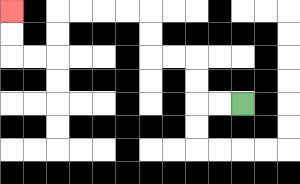{'start': '[10, 4]', 'end': '[0, 0]', 'path_directions': 'L,L,U,U,L,L,U,U,L,L,L,L,D,D,L,L,U,U', 'path_coordinates': '[[10, 4], [9, 4], [8, 4], [8, 3], [8, 2], [7, 2], [6, 2], [6, 1], [6, 0], [5, 0], [4, 0], [3, 0], [2, 0], [2, 1], [2, 2], [1, 2], [0, 2], [0, 1], [0, 0]]'}